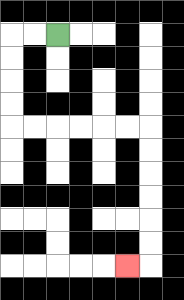{'start': '[2, 1]', 'end': '[5, 11]', 'path_directions': 'L,L,D,D,D,D,R,R,R,R,R,R,D,D,D,D,D,D,L', 'path_coordinates': '[[2, 1], [1, 1], [0, 1], [0, 2], [0, 3], [0, 4], [0, 5], [1, 5], [2, 5], [3, 5], [4, 5], [5, 5], [6, 5], [6, 6], [6, 7], [6, 8], [6, 9], [6, 10], [6, 11], [5, 11]]'}